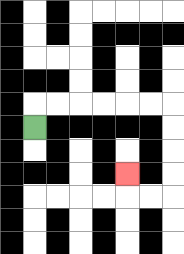{'start': '[1, 5]', 'end': '[5, 7]', 'path_directions': 'U,R,R,R,R,R,R,D,D,D,D,L,L,U', 'path_coordinates': '[[1, 5], [1, 4], [2, 4], [3, 4], [4, 4], [5, 4], [6, 4], [7, 4], [7, 5], [7, 6], [7, 7], [7, 8], [6, 8], [5, 8], [5, 7]]'}